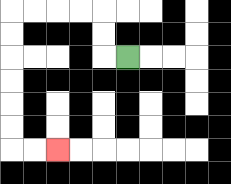{'start': '[5, 2]', 'end': '[2, 6]', 'path_directions': 'L,U,U,L,L,L,L,D,D,D,D,D,D,R,R', 'path_coordinates': '[[5, 2], [4, 2], [4, 1], [4, 0], [3, 0], [2, 0], [1, 0], [0, 0], [0, 1], [0, 2], [0, 3], [0, 4], [0, 5], [0, 6], [1, 6], [2, 6]]'}